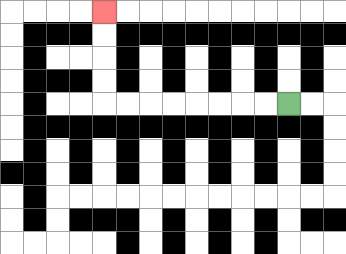{'start': '[12, 4]', 'end': '[4, 0]', 'path_directions': 'L,L,L,L,L,L,L,L,U,U,U,U', 'path_coordinates': '[[12, 4], [11, 4], [10, 4], [9, 4], [8, 4], [7, 4], [6, 4], [5, 4], [4, 4], [4, 3], [4, 2], [4, 1], [4, 0]]'}